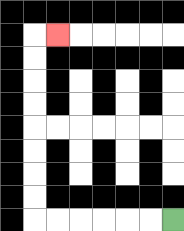{'start': '[7, 9]', 'end': '[2, 1]', 'path_directions': 'L,L,L,L,L,L,U,U,U,U,U,U,U,U,R', 'path_coordinates': '[[7, 9], [6, 9], [5, 9], [4, 9], [3, 9], [2, 9], [1, 9], [1, 8], [1, 7], [1, 6], [1, 5], [1, 4], [1, 3], [1, 2], [1, 1], [2, 1]]'}